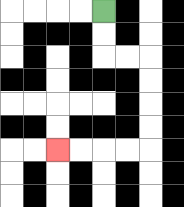{'start': '[4, 0]', 'end': '[2, 6]', 'path_directions': 'D,D,R,R,D,D,D,D,L,L,L,L', 'path_coordinates': '[[4, 0], [4, 1], [4, 2], [5, 2], [6, 2], [6, 3], [6, 4], [6, 5], [6, 6], [5, 6], [4, 6], [3, 6], [2, 6]]'}